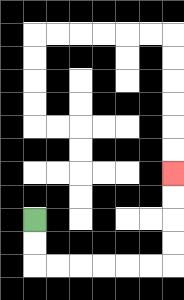{'start': '[1, 9]', 'end': '[7, 7]', 'path_directions': 'D,D,R,R,R,R,R,R,U,U,U,U', 'path_coordinates': '[[1, 9], [1, 10], [1, 11], [2, 11], [3, 11], [4, 11], [5, 11], [6, 11], [7, 11], [7, 10], [7, 9], [7, 8], [7, 7]]'}